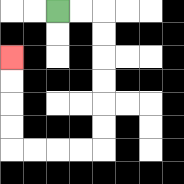{'start': '[2, 0]', 'end': '[0, 2]', 'path_directions': 'R,R,D,D,D,D,D,D,L,L,L,L,U,U,U,U', 'path_coordinates': '[[2, 0], [3, 0], [4, 0], [4, 1], [4, 2], [4, 3], [4, 4], [4, 5], [4, 6], [3, 6], [2, 6], [1, 6], [0, 6], [0, 5], [0, 4], [0, 3], [0, 2]]'}